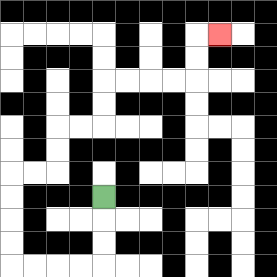{'start': '[4, 8]', 'end': '[9, 1]', 'path_directions': 'D,D,D,L,L,L,L,U,U,U,U,R,R,U,U,R,R,U,U,R,R,R,R,U,U,R', 'path_coordinates': '[[4, 8], [4, 9], [4, 10], [4, 11], [3, 11], [2, 11], [1, 11], [0, 11], [0, 10], [0, 9], [0, 8], [0, 7], [1, 7], [2, 7], [2, 6], [2, 5], [3, 5], [4, 5], [4, 4], [4, 3], [5, 3], [6, 3], [7, 3], [8, 3], [8, 2], [8, 1], [9, 1]]'}